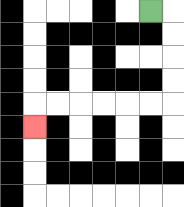{'start': '[6, 0]', 'end': '[1, 5]', 'path_directions': 'R,D,D,D,D,L,L,L,L,L,L,D', 'path_coordinates': '[[6, 0], [7, 0], [7, 1], [7, 2], [7, 3], [7, 4], [6, 4], [5, 4], [4, 4], [3, 4], [2, 4], [1, 4], [1, 5]]'}